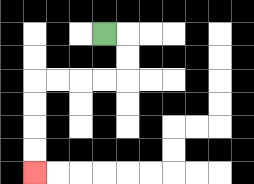{'start': '[4, 1]', 'end': '[1, 7]', 'path_directions': 'R,D,D,L,L,L,L,D,D,D,D', 'path_coordinates': '[[4, 1], [5, 1], [5, 2], [5, 3], [4, 3], [3, 3], [2, 3], [1, 3], [1, 4], [1, 5], [1, 6], [1, 7]]'}